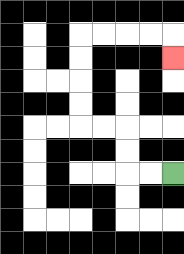{'start': '[7, 7]', 'end': '[7, 2]', 'path_directions': 'L,L,U,U,L,L,U,U,U,U,R,R,R,R,D', 'path_coordinates': '[[7, 7], [6, 7], [5, 7], [5, 6], [5, 5], [4, 5], [3, 5], [3, 4], [3, 3], [3, 2], [3, 1], [4, 1], [5, 1], [6, 1], [7, 1], [7, 2]]'}